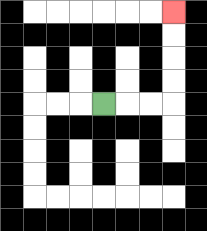{'start': '[4, 4]', 'end': '[7, 0]', 'path_directions': 'R,R,R,U,U,U,U', 'path_coordinates': '[[4, 4], [5, 4], [6, 4], [7, 4], [7, 3], [7, 2], [7, 1], [7, 0]]'}